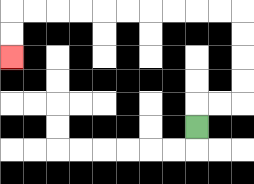{'start': '[8, 5]', 'end': '[0, 2]', 'path_directions': 'U,R,R,U,U,U,U,L,L,L,L,L,L,L,L,L,L,D,D', 'path_coordinates': '[[8, 5], [8, 4], [9, 4], [10, 4], [10, 3], [10, 2], [10, 1], [10, 0], [9, 0], [8, 0], [7, 0], [6, 0], [5, 0], [4, 0], [3, 0], [2, 0], [1, 0], [0, 0], [0, 1], [0, 2]]'}